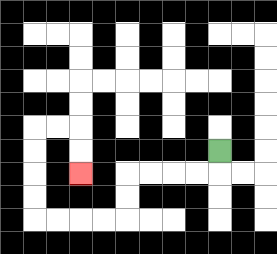{'start': '[9, 6]', 'end': '[3, 7]', 'path_directions': 'D,L,L,L,L,D,D,L,L,L,L,U,U,U,U,R,R,D,D', 'path_coordinates': '[[9, 6], [9, 7], [8, 7], [7, 7], [6, 7], [5, 7], [5, 8], [5, 9], [4, 9], [3, 9], [2, 9], [1, 9], [1, 8], [1, 7], [1, 6], [1, 5], [2, 5], [3, 5], [3, 6], [3, 7]]'}